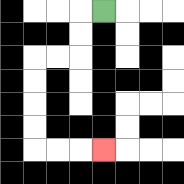{'start': '[4, 0]', 'end': '[4, 6]', 'path_directions': 'L,D,D,L,L,D,D,D,D,R,R,R', 'path_coordinates': '[[4, 0], [3, 0], [3, 1], [3, 2], [2, 2], [1, 2], [1, 3], [1, 4], [1, 5], [1, 6], [2, 6], [3, 6], [4, 6]]'}